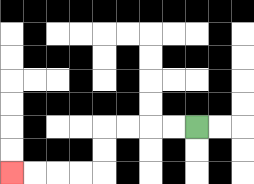{'start': '[8, 5]', 'end': '[0, 7]', 'path_directions': 'L,L,L,L,D,D,L,L,L,L', 'path_coordinates': '[[8, 5], [7, 5], [6, 5], [5, 5], [4, 5], [4, 6], [4, 7], [3, 7], [2, 7], [1, 7], [0, 7]]'}